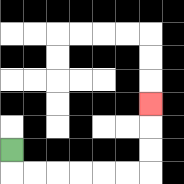{'start': '[0, 6]', 'end': '[6, 4]', 'path_directions': 'D,R,R,R,R,R,R,U,U,U', 'path_coordinates': '[[0, 6], [0, 7], [1, 7], [2, 7], [3, 7], [4, 7], [5, 7], [6, 7], [6, 6], [6, 5], [6, 4]]'}